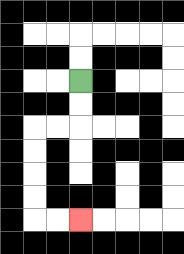{'start': '[3, 3]', 'end': '[3, 9]', 'path_directions': 'D,D,L,L,D,D,D,D,R,R', 'path_coordinates': '[[3, 3], [3, 4], [3, 5], [2, 5], [1, 5], [1, 6], [1, 7], [1, 8], [1, 9], [2, 9], [3, 9]]'}